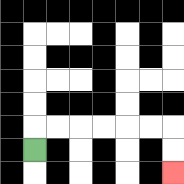{'start': '[1, 6]', 'end': '[7, 7]', 'path_directions': 'U,R,R,R,R,R,R,D,D', 'path_coordinates': '[[1, 6], [1, 5], [2, 5], [3, 5], [4, 5], [5, 5], [6, 5], [7, 5], [7, 6], [7, 7]]'}